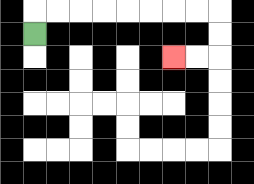{'start': '[1, 1]', 'end': '[7, 2]', 'path_directions': 'U,R,R,R,R,R,R,R,R,D,D,L,L', 'path_coordinates': '[[1, 1], [1, 0], [2, 0], [3, 0], [4, 0], [5, 0], [6, 0], [7, 0], [8, 0], [9, 0], [9, 1], [9, 2], [8, 2], [7, 2]]'}